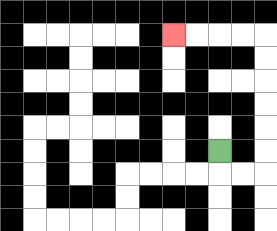{'start': '[9, 6]', 'end': '[7, 1]', 'path_directions': 'D,R,R,U,U,U,U,U,U,L,L,L,L', 'path_coordinates': '[[9, 6], [9, 7], [10, 7], [11, 7], [11, 6], [11, 5], [11, 4], [11, 3], [11, 2], [11, 1], [10, 1], [9, 1], [8, 1], [7, 1]]'}